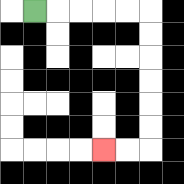{'start': '[1, 0]', 'end': '[4, 6]', 'path_directions': 'R,R,R,R,R,D,D,D,D,D,D,L,L', 'path_coordinates': '[[1, 0], [2, 0], [3, 0], [4, 0], [5, 0], [6, 0], [6, 1], [6, 2], [6, 3], [6, 4], [6, 5], [6, 6], [5, 6], [4, 6]]'}